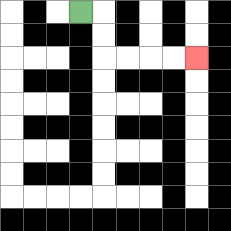{'start': '[3, 0]', 'end': '[8, 2]', 'path_directions': 'R,D,D,R,R,R,R', 'path_coordinates': '[[3, 0], [4, 0], [4, 1], [4, 2], [5, 2], [6, 2], [7, 2], [8, 2]]'}